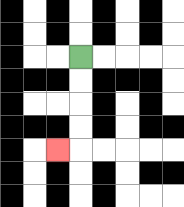{'start': '[3, 2]', 'end': '[2, 6]', 'path_directions': 'D,D,D,D,L', 'path_coordinates': '[[3, 2], [3, 3], [3, 4], [3, 5], [3, 6], [2, 6]]'}